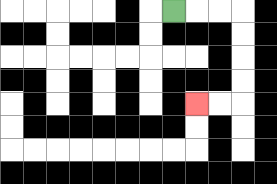{'start': '[7, 0]', 'end': '[8, 4]', 'path_directions': 'R,R,R,D,D,D,D,L,L', 'path_coordinates': '[[7, 0], [8, 0], [9, 0], [10, 0], [10, 1], [10, 2], [10, 3], [10, 4], [9, 4], [8, 4]]'}